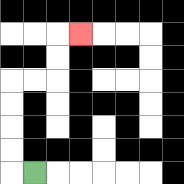{'start': '[1, 7]', 'end': '[3, 1]', 'path_directions': 'L,U,U,U,U,R,R,U,U,R', 'path_coordinates': '[[1, 7], [0, 7], [0, 6], [0, 5], [0, 4], [0, 3], [1, 3], [2, 3], [2, 2], [2, 1], [3, 1]]'}